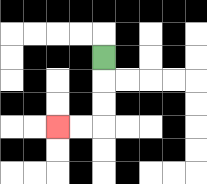{'start': '[4, 2]', 'end': '[2, 5]', 'path_directions': 'D,D,D,L,L', 'path_coordinates': '[[4, 2], [4, 3], [4, 4], [4, 5], [3, 5], [2, 5]]'}